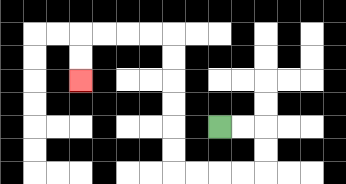{'start': '[9, 5]', 'end': '[3, 3]', 'path_directions': 'R,R,D,D,L,L,L,L,U,U,U,U,U,U,L,L,L,L,D,D', 'path_coordinates': '[[9, 5], [10, 5], [11, 5], [11, 6], [11, 7], [10, 7], [9, 7], [8, 7], [7, 7], [7, 6], [7, 5], [7, 4], [7, 3], [7, 2], [7, 1], [6, 1], [5, 1], [4, 1], [3, 1], [3, 2], [3, 3]]'}